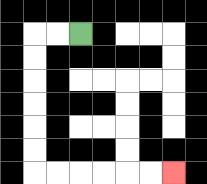{'start': '[3, 1]', 'end': '[7, 7]', 'path_directions': 'L,L,D,D,D,D,D,D,R,R,R,R,R,R', 'path_coordinates': '[[3, 1], [2, 1], [1, 1], [1, 2], [1, 3], [1, 4], [1, 5], [1, 6], [1, 7], [2, 7], [3, 7], [4, 7], [5, 7], [6, 7], [7, 7]]'}